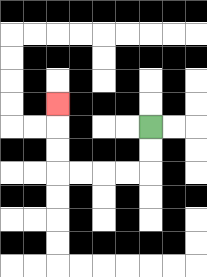{'start': '[6, 5]', 'end': '[2, 4]', 'path_directions': 'D,D,L,L,L,L,U,U,U', 'path_coordinates': '[[6, 5], [6, 6], [6, 7], [5, 7], [4, 7], [3, 7], [2, 7], [2, 6], [2, 5], [2, 4]]'}